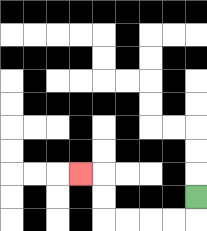{'start': '[8, 8]', 'end': '[3, 7]', 'path_directions': 'D,L,L,L,L,U,U,L', 'path_coordinates': '[[8, 8], [8, 9], [7, 9], [6, 9], [5, 9], [4, 9], [4, 8], [4, 7], [3, 7]]'}